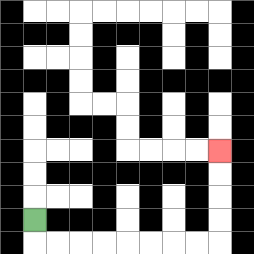{'start': '[1, 9]', 'end': '[9, 6]', 'path_directions': 'D,R,R,R,R,R,R,R,R,U,U,U,U', 'path_coordinates': '[[1, 9], [1, 10], [2, 10], [3, 10], [4, 10], [5, 10], [6, 10], [7, 10], [8, 10], [9, 10], [9, 9], [9, 8], [9, 7], [9, 6]]'}